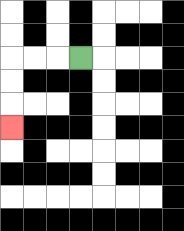{'start': '[3, 2]', 'end': '[0, 5]', 'path_directions': 'L,L,L,D,D,D', 'path_coordinates': '[[3, 2], [2, 2], [1, 2], [0, 2], [0, 3], [0, 4], [0, 5]]'}